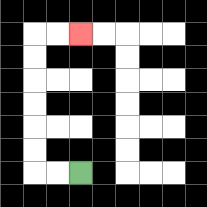{'start': '[3, 7]', 'end': '[3, 1]', 'path_directions': 'L,L,U,U,U,U,U,U,R,R', 'path_coordinates': '[[3, 7], [2, 7], [1, 7], [1, 6], [1, 5], [1, 4], [1, 3], [1, 2], [1, 1], [2, 1], [3, 1]]'}